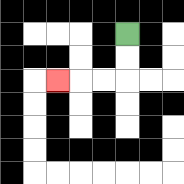{'start': '[5, 1]', 'end': '[2, 3]', 'path_directions': 'D,D,L,L,L', 'path_coordinates': '[[5, 1], [5, 2], [5, 3], [4, 3], [3, 3], [2, 3]]'}